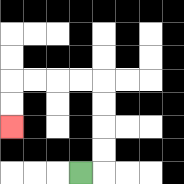{'start': '[3, 7]', 'end': '[0, 5]', 'path_directions': 'R,U,U,U,U,L,L,L,L,D,D', 'path_coordinates': '[[3, 7], [4, 7], [4, 6], [4, 5], [4, 4], [4, 3], [3, 3], [2, 3], [1, 3], [0, 3], [0, 4], [0, 5]]'}